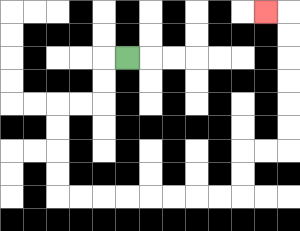{'start': '[5, 2]', 'end': '[11, 0]', 'path_directions': 'L,D,D,L,L,D,D,D,D,R,R,R,R,R,R,R,R,U,U,R,R,U,U,U,U,U,U,L', 'path_coordinates': '[[5, 2], [4, 2], [4, 3], [4, 4], [3, 4], [2, 4], [2, 5], [2, 6], [2, 7], [2, 8], [3, 8], [4, 8], [5, 8], [6, 8], [7, 8], [8, 8], [9, 8], [10, 8], [10, 7], [10, 6], [11, 6], [12, 6], [12, 5], [12, 4], [12, 3], [12, 2], [12, 1], [12, 0], [11, 0]]'}